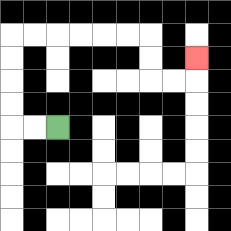{'start': '[2, 5]', 'end': '[8, 2]', 'path_directions': 'L,L,U,U,U,U,R,R,R,R,R,R,D,D,R,R,U', 'path_coordinates': '[[2, 5], [1, 5], [0, 5], [0, 4], [0, 3], [0, 2], [0, 1], [1, 1], [2, 1], [3, 1], [4, 1], [5, 1], [6, 1], [6, 2], [6, 3], [7, 3], [8, 3], [8, 2]]'}